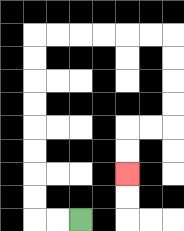{'start': '[3, 9]', 'end': '[5, 7]', 'path_directions': 'L,L,U,U,U,U,U,U,U,U,R,R,R,R,R,R,D,D,D,D,L,L,D,D', 'path_coordinates': '[[3, 9], [2, 9], [1, 9], [1, 8], [1, 7], [1, 6], [1, 5], [1, 4], [1, 3], [1, 2], [1, 1], [2, 1], [3, 1], [4, 1], [5, 1], [6, 1], [7, 1], [7, 2], [7, 3], [7, 4], [7, 5], [6, 5], [5, 5], [5, 6], [5, 7]]'}